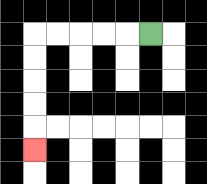{'start': '[6, 1]', 'end': '[1, 6]', 'path_directions': 'L,L,L,L,L,D,D,D,D,D', 'path_coordinates': '[[6, 1], [5, 1], [4, 1], [3, 1], [2, 1], [1, 1], [1, 2], [1, 3], [1, 4], [1, 5], [1, 6]]'}